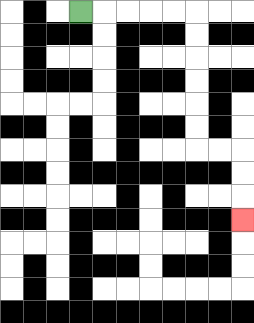{'start': '[3, 0]', 'end': '[10, 9]', 'path_directions': 'R,R,R,R,R,D,D,D,D,D,D,R,R,D,D,D', 'path_coordinates': '[[3, 0], [4, 0], [5, 0], [6, 0], [7, 0], [8, 0], [8, 1], [8, 2], [8, 3], [8, 4], [8, 5], [8, 6], [9, 6], [10, 6], [10, 7], [10, 8], [10, 9]]'}